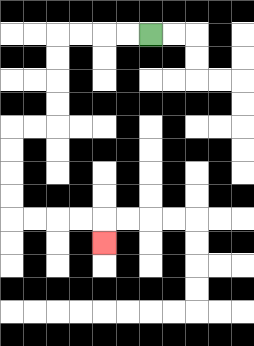{'start': '[6, 1]', 'end': '[4, 10]', 'path_directions': 'L,L,L,L,D,D,D,D,L,L,D,D,D,D,R,R,R,R,D', 'path_coordinates': '[[6, 1], [5, 1], [4, 1], [3, 1], [2, 1], [2, 2], [2, 3], [2, 4], [2, 5], [1, 5], [0, 5], [0, 6], [0, 7], [0, 8], [0, 9], [1, 9], [2, 9], [3, 9], [4, 9], [4, 10]]'}